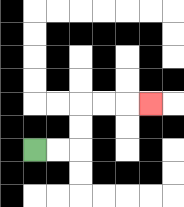{'start': '[1, 6]', 'end': '[6, 4]', 'path_directions': 'R,R,U,U,R,R,R', 'path_coordinates': '[[1, 6], [2, 6], [3, 6], [3, 5], [3, 4], [4, 4], [5, 4], [6, 4]]'}